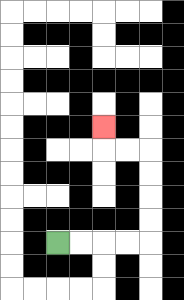{'start': '[2, 10]', 'end': '[4, 5]', 'path_directions': 'R,R,R,R,U,U,U,U,L,L,U', 'path_coordinates': '[[2, 10], [3, 10], [4, 10], [5, 10], [6, 10], [6, 9], [6, 8], [6, 7], [6, 6], [5, 6], [4, 6], [4, 5]]'}